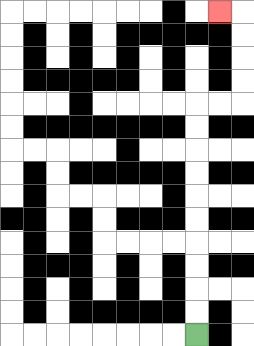{'start': '[8, 14]', 'end': '[9, 0]', 'path_directions': 'U,U,U,U,U,U,U,U,U,U,R,R,U,U,U,U,L', 'path_coordinates': '[[8, 14], [8, 13], [8, 12], [8, 11], [8, 10], [8, 9], [8, 8], [8, 7], [8, 6], [8, 5], [8, 4], [9, 4], [10, 4], [10, 3], [10, 2], [10, 1], [10, 0], [9, 0]]'}